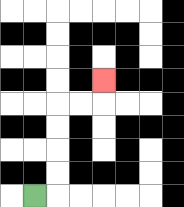{'start': '[1, 8]', 'end': '[4, 3]', 'path_directions': 'R,U,U,U,U,R,R,U', 'path_coordinates': '[[1, 8], [2, 8], [2, 7], [2, 6], [2, 5], [2, 4], [3, 4], [4, 4], [4, 3]]'}